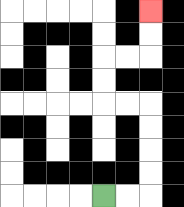{'start': '[4, 8]', 'end': '[6, 0]', 'path_directions': 'R,R,U,U,U,U,L,L,U,U,R,R,U,U', 'path_coordinates': '[[4, 8], [5, 8], [6, 8], [6, 7], [6, 6], [6, 5], [6, 4], [5, 4], [4, 4], [4, 3], [4, 2], [5, 2], [6, 2], [6, 1], [6, 0]]'}